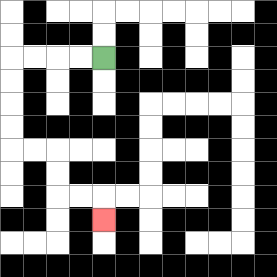{'start': '[4, 2]', 'end': '[4, 9]', 'path_directions': 'L,L,L,L,D,D,D,D,R,R,D,D,R,R,D', 'path_coordinates': '[[4, 2], [3, 2], [2, 2], [1, 2], [0, 2], [0, 3], [0, 4], [0, 5], [0, 6], [1, 6], [2, 6], [2, 7], [2, 8], [3, 8], [4, 8], [4, 9]]'}